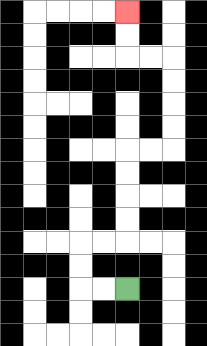{'start': '[5, 12]', 'end': '[5, 0]', 'path_directions': 'L,L,U,U,R,R,U,U,U,U,R,R,U,U,U,U,L,L,U,U', 'path_coordinates': '[[5, 12], [4, 12], [3, 12], [3, 11], [3, 10], [4, 10], [5, 10], [5, 9], [5, 8], [5, 7], [5, 6], [6, 6], [7, 6], [7, 5], [7, 4], [7, 3], [7, 2], [6, 2], [5, 2], [5, 1], [5, 0]]'}